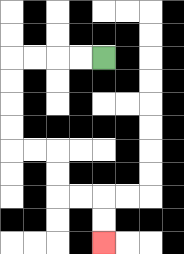{'start': '[4, 2]', 'end': '[4, 10]', 'path_directions': 'L,L,L,L,D,D,D,D,R,R,D,D,R,R,D,D', 'path_coordinates': '[[4, 2], [3, 2], [2, 2], [1, 2], [0, 2], [0, 3], [0, 4], [0, 5], [0, 6], [1, 6], [2, 6], [2, 7], [2, 8], [3, 8], [4, 8], [4, 9], [4, 10]]'}